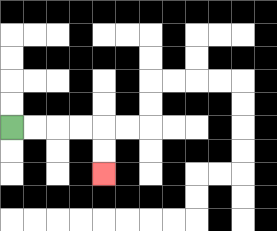{'start': '[0, 5]', 'end': '[4, 7]', 'path_directions': 'R,R,R,R,D,D', 'path_coordinates': '[[0, 5], [1, 5], [2, 5], [3, 5], [4, 5], [4, 6], [4, 7]]'}